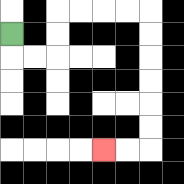{'start': '[0, 1]', 'end': '[4, 6]', 'path_directions': 'D,R,R,U,U,R,R,R,R,D,D,D,D,D,D,L,L', 'path_coordinates': '[[0, 1], [0, 2], [1, 2], [2, 2], [2, 1], [2, 0], [3, 0], [4, 0], [5, 0], [6, 0], [6, 1], [6, 2], [6, 3], [6, 4], [6, 5], [6, 6], [5, 6], [4, 6]]'}